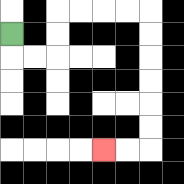{'start': '[0, 1]', 'end': '[4, 6]', 'path_directions': 'D,R,R,U,U,R,R,R,R,D,D,D,D,D,D,L,L', 'path_coordinates': '[[0, 1], [0, 2], [1, 2], [2, 2], [2, 1], [2, 0], [3, 0], [4, 0], [5, 0], [6, 0], [6, 1], [6, 2], [6, 3], [6, 4], [6, 5], [6, 6], [5, 6], [4, 6]]'}